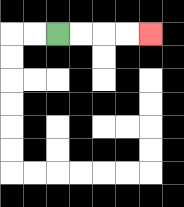{'start': '[2, 1]', 'end': '[6, 1]', 'path_directions': 'R,R,R,R', 'path_coordinates': '[[2, 1], [3, 1], [4, 1], [5, 1], [6, 1]]'}